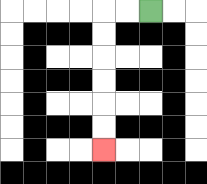{'start': '[6, 0]', 'end': '[4, 6]', 'path_directions': 'L,L,D,D,D,D,D,D', 'path_coordinates': '[[6, 0], [5, 0], [4, 0], [4, 1], [4, 2], [4, 3], [4, 4], [4, 5], [4, 6]]'}